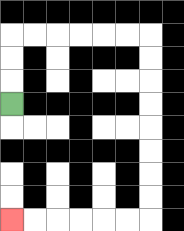{'start': '[0, 4]', 'end': '[0, 9]', 'path_directions': 'U,U,U,R,R,R,R,R,R,D,D,D,D,D,D,D,D,L,L,L,L,L,L', 'path_coordinates': '[[0, 4], [0, 3], [0, 2], [0, 1], [1, 1], [2, 1], [3, 1], [4, 1], [5, 1], [6, 1], [6, 2], [6, 3], [6, 4], [6, 5], [6, 6], [6, 7], [6, 8], [6, 9], [5, 9], [4, 9], [3, 9], [2, 9], [1, 9], [0, 9]]'}